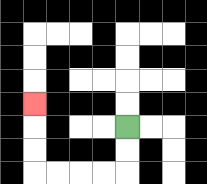{'start': '[5, 5]', 'end': '[1, 4]', 'path_directions': 'D,D,L,L,L,L,U,U,U', 'path_coordinates': '[[5, 5], [5, 6], [5, 7], [4, 7], [3, 7], [2, 7], [1, 7], [1, 6], [1, 5], [1, 4]]'}